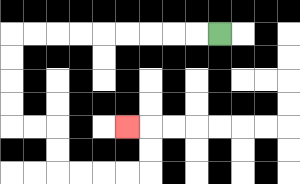{'start': '[9, 1]', 'end': '[5, 5]', 'path_directions': 'L,L,L,L,L,L,L,L,L,D,D,D,D,R,R,D,D,R,R,R,R,U,U,L', 'path_coordinates': '[[9, 1], [8, 1], [7, 1], [6, 1], [5, 1], [4, 1], [3, 1], [2, 1], [1, 1], [0, 1], [0, 2], [0, 3], [0, 4], [0, 5], [1, 5], [2, 5], [2, 6], [2, 7], [3, 7], [4, 7], [5, 7], [6, 7], [6, 6], [6, 5], [5, 5]]'}